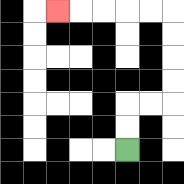{'start': '[5, 6]', 'end': '[2, 0]', 'path_directions': 'U,U,R,R,U,U,U,U,L,L,L,L,L', 'path_coordinates': '[[5, 6], [5, 5], [5, 4], [6, 4], [7, 4], [7, 3], [7, 2], [7, 1], [7, 0], [6, 0], [5, 0], [4, 0], [3, 0], [2, 0]]'}